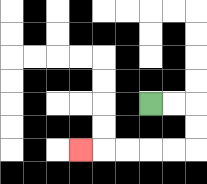{'start': '[6, 4]', 'end': '[3, 6]', 'path_directions': 'R,R,D,D,L,L,L,L,L', 'path_coordinates': '[[6, 4], [7, 4], [8, 4], [8, 5], [8, 6], [7, 6], [6, 6], [5, 6], [4, 6], [3, 6]]'}